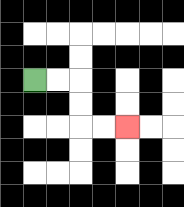{'start': '[1, 3]', 'end': '[5, 5]', 'path_directions': 'R,R,D,D,R,R', 'path_coordinates': '[[1, 3], [2, 3], [3, 3], [3, 4], [3, 5], [4, 5], [5, 5]]'}